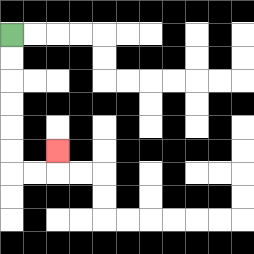{'start': '[0, 1]', 'end': '[2, 6]', 'path_directions': 'D,D,D,D,D,D,R,R,U', 'path_coordinates': '[[0, 1], [0, 2], [0, 3], [0, 4], [0, 5], [0, 6], [0, 7], [1, 7], [2, 7], [2, 6]]'}